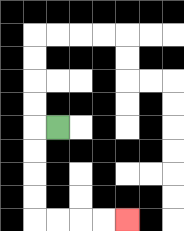{'start': '[2, 5]', 'end': '[5, 9]', 'path_directions': 'L,D,D,D,D,R,R,R,R', 'path_coordinates': '[[2, 5], [1, 5], [1, 6], [1, 7], [1, 8], [1, 9], [2, 9], [3, 9], [4, 9], [5, 9]]'}